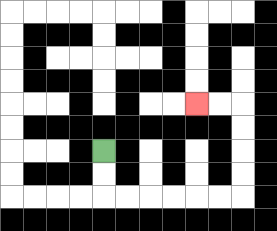{'start': '[4, 6]', 'end': '[8, 4]', 'path_directions': 'D,D,R,R,R,R,R,R,U,U,U,U,L,L', 'path_coordinates': '[[4, 6], [4, 7], [4, 8], [5, 8], [6, 8], [7, 8], [8, 8], [9, 8], [10, 8], [10, 7], [10, 6], [10, 5], [10, 4], [9, 4], [8, 4]]'}